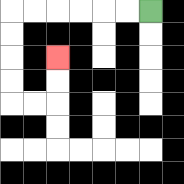{'start': '[6, 0]', 'end': '[2, 2]', 'path_directions': 'L,L,L,L,L,L,D,D,D,D,R,R,U,U', 'path_coordinates': '[[6, 0], [5, 0], [4, 0], [3, 0], [2, 0], [1, 0], [0, 0], [0, 1], [0, 2], [0, 3], [0, 4], [1, 4], [2, 4], [2, 3], [2, 2]]'}